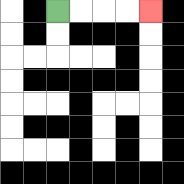{'start': '[2, 0]', 'end': '[6, 0]', 'path_directions': 'R,R,R,R', 'path_coordinates': '[[2, 0], [3, 0], [4, 0], [5, 0], [6, 0]]'}